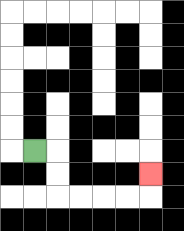{'start': '[1, 6]', 'end': '[6, 7]', 'path_directions': 'R,D,D,R,R,R,R,U', 'path_coordinates': '[[1, 6], [2, 6], [2, 7], [2, 8], [3, 8], [4, 8], [5, 8], [6, 8], [6, 7]]'}